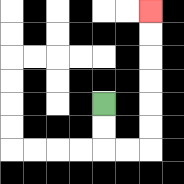{'start': '[4, 4]', 'end': '[6, 0]', 'path_directions': 'D,D,R,R,U,U,U,U,U,U', 'path_coordinates': '[[4, 4], [4, 5], [4, 6], [5, 6], [6, 6], [6, 5], [6, 4], [6, 3], [6, 2], [6, 1], [6, 0]]'}